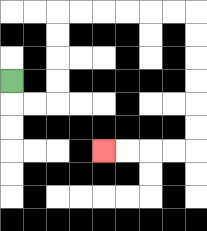{'start': '[0, 3]', 'end': '[4, 6]', 'path_directions': 'D,R,R,U,U,U,U,R,R,R,R,R,R,D,D,D,D,D,D,L,L,L,L', 'path_coordinates': '[[0, 3], [0, 4], [1, 4], [2, 4], [2, 3], [2, 2], [2, 1], [2, 0], [3, 0], [4, 0], [5, 0], [6, 0], [7, 0], [8, 0], [8, 1], [8, 2], [8, 3], [8, 4], [8, 5], [8, 6], [7, 6], [6, 6], [5, 6], [4, 6]]'}